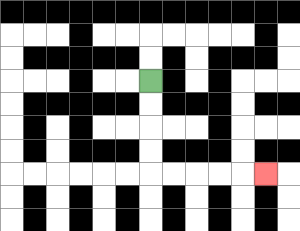{'start': '[6, 3]', 'end': '[11, 7]', 'path_directions': 'D,D,D,D,R,R,R,R,R', 'path_coordinates': '[[6, 3], [6, 4], [6, 5], [6, 6], [6, 7], [7, 7], [8, 7], [9, 7], [10, 7], [11, 7]]'}